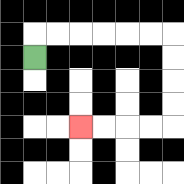{'start': '[1, 2]', 'end': '[3, 5]', 'path_directions': 'U,R,R,R,R,R,R,D,D,D,D,L,L,L,L', 'path_coordinates': '[[1, 2], [1, 1], [2, 1], [3, 1], [4, 1], [5, 1], [6, 1], [7, 1], [7, 2], [7, 3], [7, 4], [7, 5], [6, 5], [5, 5], [4, 5], [3, 5]]'}